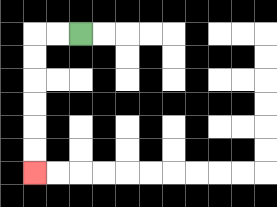{'start': '[3, 1]', 'end': '[1, 7]', 'path_directions': 'L,L,D,D,D,D,D,D', 'path_coordinates': '[[3, 1], [2, 1], [1, 1], [1, 2], [1, 3], [1, 4], [1, 5], [1, 6], [1, 7]]'}